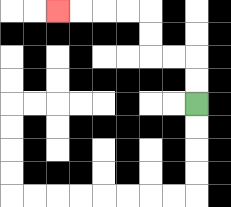{'start': '[8, 4]', 'end': '[2, 0]', 'path_directions': 'U,U,L,L,U,U,L,L,L,L', 'path_coordinates': '[[8, 4], [8, 3], [8, 2], [7, 2], [6, 2], [6, 1], [6, 0], [5, 0], [4, 0], [3, 0], [2, 0]]'}